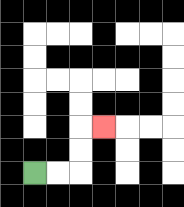{'start': '[1, 7]', 'end': '[4, 5]', 'path_directions': 'R,R,U,U,R', 'path_coordinates': '[[1, 7], [2, 7], [3, 7], [3, 6], [3, 5], [4, 5]]'}